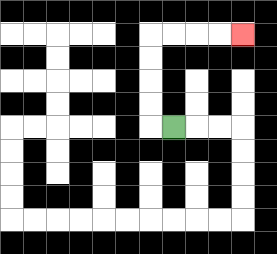{'start': '[7, 5]', 'end': '[10, 1]', 'path_directions': 'L,U,U,U,U,R,R,R,R', 'path_coordinates': '[[7, 5], [6, 5], [6, 4], [6, 3], [6, 2], [6, 1], [7, 1], [8, 1], [9, 1], [10, 1]]'}